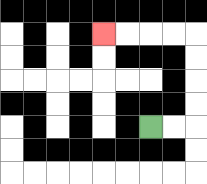{'start': '[6, 5]', 'end': '[4, 1]', 'path_directions': 'R,R,U,U,U,U,L,L,L,L', 'path_coordinates': '[[6, 5], [7, 5], [8, 5], [8, 4], [8, 3], [8, 2], [8, 1], [7, 1], [6, 1], [5, 1], [4, 1]]'}